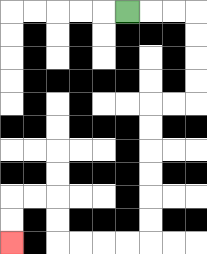{'start': '[5, 0]', 'end': '[0, 10]', 'path_directions': 'R,R,R,D,D,D,D,L,L,D,D,D,D,D,D,L,L,L,L,U,U,L,L,D,D', 'path_coordinates': '[[5, 0], [6, 0], [7, 0], [8, 0], [8, 1], [8, 2], [8, 3], [8, 4], [7, 4], [6, 4], [6, 5], [6, 6], [6, 7], [6, 8], [6, 9], [6, 10], [5, 10], [4, 10], [3, 10], [2, 10], [2, 9], [2, 8], [1, 8], [0, 8], [0, 9], [0, 10]]'}